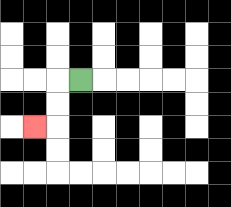{'start': '[3, 3]', 'end': '[1, 5]', 'path_directions': 'L,D,D,L', 'path_coordinates': '[[3, 3], [2, 3], [2, 4], [2, 5], [1, 5]]'}